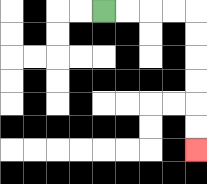{'start': '[4, 0]', 'end': '[8, 6]', 'path_directions': 'R,R,R,R,D,D,D,D,D,D', 'path_coordinates': '[[4, 0], [5, 0], [6, 0], [7, 0], [8, 0], [8, 1], [8, 2], [8, 3], [8, 4], [8, 5], [8, 6]]'}